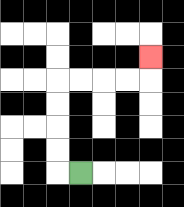{'start': '[3, 7]', 'end': '[6, 2]', 'path_directions': 'L,U,U,U,U,R,R,R,R,U', 'path_coordinates': '[[3, 7], [2, 7], [2, 6], [2, 5], [2, 4], [2, 3], [3, 3], [4, 3], [5, 3], [6, 3], [6, 2]]'}